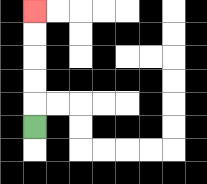{'start': '[1, 5]', 'end': '[1, 0]', 'path_directions': 'U,U,U,U,U', 'path_coordinates': '[[1, 5], [1, 4], [1, 3], [1, 2], [1, 1], [1, 0]]'}